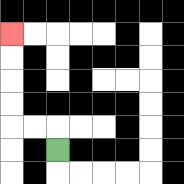{'start': '[2, 6]', 'end': '[0, 1]', 'path_directions': 'U,L,L,U,U,U,U', 'path_coordinates': '[[2, 6], [2, 5], [1, 5], [0, 5], [0, 4], [0, 3], [0, 2], [0, 1]]'}